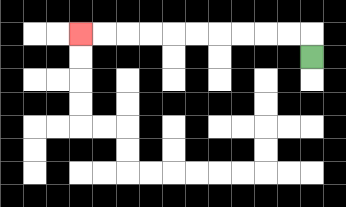{'start': '[13, 2]', 'end': '[3, 1]', 'path_directions': 'U,L,L,L,L,L,L,L,L,L,L', 'path_coordinates': '[[13, 2], [13, 1], [12, 1], [11, 1], [10, 1], [9, 1], [8, 1], [7, 1], [6, 1], [5, 1], [4, 1], [3, 1]]'}